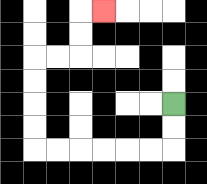{'start': '[7, 4]', 'end': '[4, 0]', 'path_directions': 'D,D,L,L,L,L,L,L,U,U,U,U,R,R,U,U,R', 'path_coordinates': '[[7, 4], [7, 5], [7, 6], [6, 6], [5, 6], [4, 6], [3, 6], [2, 6], [1, 6], [1, 5], [1, 4], [1, 3], [1, 2], [2, 2], [3, 2], [3, 1], [3, 0], [4, 0]]'}